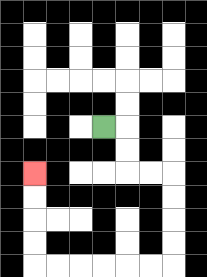{'start': '[4, 5]', 'end': '[1, 7]', 'path_directions': 'R,D,D,R,R,D,D,D,D,L,L,L,L,L,L,U,U,U,U', 'path_coordinates': '[[4, 5], [5, 5], [5, 6], [5, 7], [6, 7], [7, 7], [7, 8], [7, 9], [7, 10], [7, 11], [6, 11], [5, 11], [4, 11], [3, 11], [2, 11], [1, 11], [1, 10], [1, 9], [1, 8], [1, 7]]'}